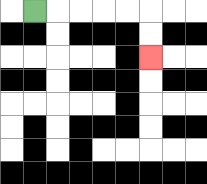{'start': '[1, 0]', 'end': '[6, 2]', 'path_directions': 'R,R,R,R,R,D,D', 'path_coordinates': '[[1, 0], [2, 0], [3, 0], [4, 0], [5, 0], [6, 0], [6, 1], [6, 2]]'}